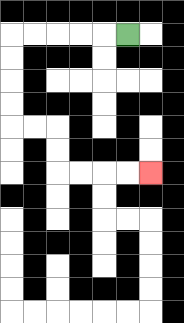{'start': '[5, 1]', 'end': '[6, 7]', 'path_directions': 'L,L,L,L,L,D,D,D,D,R,R,D,D,R,R,R,R', 'path_coordinates': '[[5, 1], [4, 1], [3, 1], [2, 1], [1, 1], [0, 1], [0, 2], [0, 3], [0, 4], [0, 5], [1, 5], [2, 5], [2, 6], [2, 7], [3, 7], [4, 7], [5, 7], [6, 7]]'}